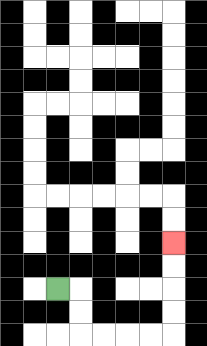{'start': '[2, 12]', 'end': '[7, 10]', 'path_directions': 'R,D,D,R,R,R,R,U,U,U,U', 'path_coordinates': '[[2, 12], [3, 12], [3, 13], [3, 14], [4, 14], [5, 14], [6, 14], [7, 14], [7, 13], [7, 12], [7, 11], [7, 10]]'}